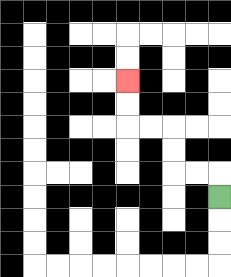{'start': '[9, 8]', 'end': '[5, 3]', 'path_directions': 'U,L,L,U,U,L,L,U,U', 'path_coordinates': '[[9, 8], [9, 7], [8, 7], [7, 7], [7, 6], [7, 5], [6, 5], [5, 5], [5, 4], [5, 3]]'}